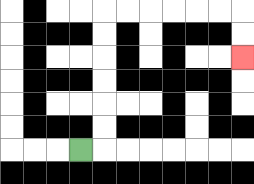{'start': '[3, 6]', 'end': '[10, 2]', 'path_directions': 'R,U,U,U,U,U,U,R,R,R,R,R,R,D,D', 'path_coordinates': '[[3, 6], [4, 6], [4, 5], [4, 4], [4, 3], [4, 2], [4, 1], [4, 0], [5, 0], [6, 0], [7, 0], [8, 0], [9, 0], [10, 0], [10, 1], [10, 2]]'}